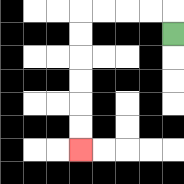{'start': '[7, 1]', 'end': '[3, 6]', 'path_directions': 'U,L,L,L,L,D,D,D,D,D,D', 'path_coordinates': '[[7, 1], [7, 0], [6, 0], [5, 0], [4, 0], [3, 0], [3, 1], [3, 2], [3, 3], [3, 4], [3, 5], [3, 6]]'}